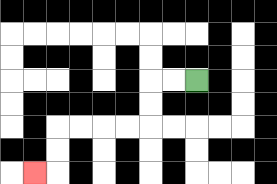{'start': '[8, 3]', 'end': '[1, 7]', 'path_directions': 'L,L,D,D,L,L,L,L,D,D,L', 'path_coordinates': '[[8, 3], [7, 3], [6, 3], [6, 4], [6, 5], [5, 5], [4, 5], [3, 5], [2, 5], [2, 6], [2, 7], [1, 7]]'}